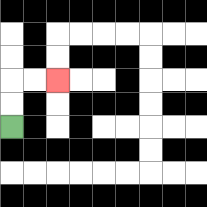{'start': '[0, 5]', 'end': '[2, 3]', 'path_directions': 'U,U,R,R', 'path_coordinates': '[[0, 5], [0, 4], [0, 3], [1, 3], [2, 3]]'}